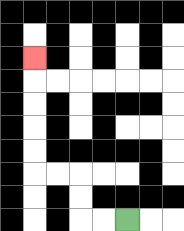{'start': '[5, 9]', 'end': '[1, 2]', 'path_directions': 'L,L,U,U,L,L,U,U,U,U,U', 'path_coordinates': '[[5, 9], [4, 9], [3, 9], [3, 8], [3, 7], [2, 7], [1, 7], [1, 6], [1, 5], [1, 4], [1, 3], [1, 2]]'}